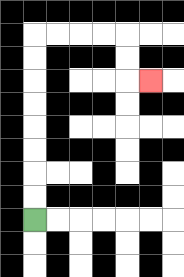{'start': '[1, 9]', 'end': '[6, 3]', 'path_directions': 'U,U,U,U,U,U,U,U,R,R,R,R,D,D,R', 'path_coordinates': '[[1, 9], [1, 8], [1, 7], [1, 6], [1, 5], [1, 4], [1, 3], [1, 2], [1, 1], [2, 1], [3, 1], [4, 1], [5, 1], [5, 2], [5, 3], [6, 3]]'}